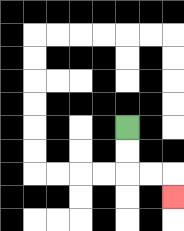{'start': '[5, 5]', 'end': '[7, 8]', 'path_directions': 'D,D,R,R,D', 'path_coordinates': '[[5, 5], [5, 6], [5, 7], [6, 7], [7, 7], [7, 8]]'}